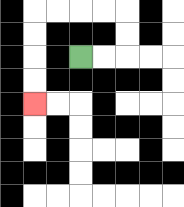{'start': '[3, 2]', 'end': '[1, 4]', 'path_directions': 'R,R,U,U,L,L,L,L,D,D,D,D', 'path_coordinates': '[[3, 2], [4, 2], [5, 2], [5, 1], [5, 0], [4, 0], [3, 0], [2, 0], [1, 0], [1, 1], [1, 2], [1, 3], [1, 4]]'}